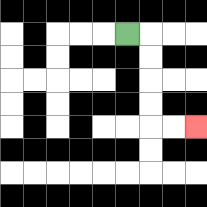{'start': '[5, 1]', 'end': '[8, 5]', 'path_directions': 'R,D,D,D,D,R,R', 'path_coordinates': '[[5, 1], [6, 1], [6, 2], [6, 3], [6, 4], [6, 5], [7, 5], [8, 5]]'}